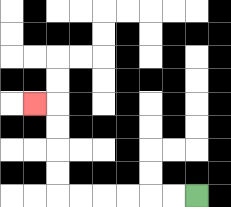{'start': '[8, 8]', 'end': '[1, 4]', 'path_directions': 'L,L,L,L,L,L,U,U,U,U,L', 'path_coordinates': '[[8, 8], [7, 8], [6, 8], [5, 8], [4, 8], [3, 8], [2, 8], [2, 7], [2, 6], [2, 5], [2, 4], [1, 4]]'}